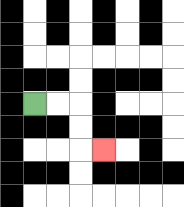{'start': '[1, 4]', 'end': '[4, 6]', 'path_directions': 'R,R,D,D,R', 'path_coordinates': '[[1, 4], [2, 4], [3, 4], [3, 5], [3, 6], [4, 6]]'}